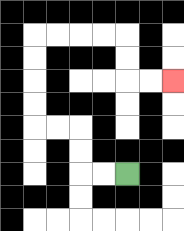{'start': '[5, 7]', 'end': '[7, 3]', 'path_directions': 'L,L,U,U,L,L,U,U,U,U,R,R,R,R,D,D,R,R', 'path_coordinates': '[[5, 7], [4, 7], [3, 7], [3, 6], [3, 5], [2, 5], [1, 5], [1, 4], [1, 3], [1, 2], [1, 1], [2, 1], [3, 1], [4, 1], [5, 1], [5, 2], [5, 3], [6, 3], [7, 3]]'}